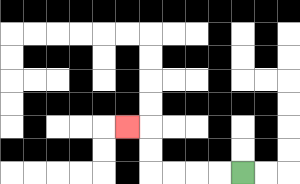{'start': '[10, 7]', 'end': '[5, 5]', 'path_directions': 'L,L,L,L,U,U,L', 'path_coordinates': '[[10, 7], [9, 7], [8, 7], [7, 7], [6, 7], [6, 6], [6, 5], [5, 5]]'}